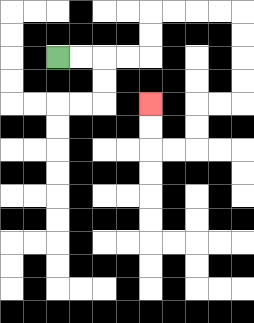{'start': '[2, 2]', 'end': '[6, 4]', 'path_directions': 'R,R,R,R,U,U,R,R,R,R,D,D,D,D,L,L,D,D,L,L,U,U', 'path_coordinates': '[[2, 2], [3, 2], [4, 2], [5, 2], [6, 2], [6, 1], [6, 0], [7, 0], [8, 0], [9, 0], [10, 0], [10, 1], [10, 2], [10, 3], [10, 4], [9, 4], [8, 4], [8, 5], [8, 6], [7, 6], [6, 6], [6, 5], [6, 4]]'}